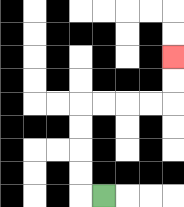{'start': '[4, 8]', 'end': '[7, 2]', 'path_directions': 'L,U,U,U,U,R,R,R,R,U,U', 'path_coordinates': '[[4, 8], [3, 8], [3, 7], [3, 6], [3, 5], [3, 4], [4, 4], [5, 4], [6, 4], [7, 4], [7, 3], [7, 2]]'}